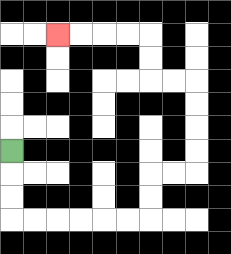{'start': '[0, 6]', 'end': '[2, 1]', 'path_directions': 'D,D,D,R,R,R,R,R,R,U,U,R,R,U,U,U,U,L,L,U,U,L,L,L,L', 'path_coordinates': '[[0, 6], [0, 7], [0, 8], [0, 9], [1, 9], [2, 9], [3, 9], [4, 9], [5, 9], [6, 9], [6, 8], [6, 7], [7, 7], [8, 7], [8, 6], [8, 5], [8, 4], [8, 3], [7, 3], [6, 3], [6, 2], [6, 1], [5, 1], [4, 1], [3, 1], [2, 1]]'}